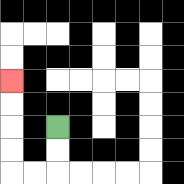{'start': '[2, 5]', 'end': '[0, 3]', 'path_directions': 'D,D,L,L,U,U,U,U', 'path_coordinates': '[[2, 5], [2, 6], [2, 7], [1, 7], [0, 7], [0, 6], [0, 5], [0, 4], [0, 3]]'}